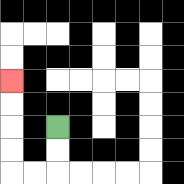{'start': '[2, 5]', 'end': '[0, 3]', 'path_directions': 'D,D,L,L,U,U,U,U', 'path_coordinates': '[[2, 5], [2, 6], [2, 7], [1, 7], [0, 7], [0, 6], [0, 5], [0, 4], [0, 3]]'}